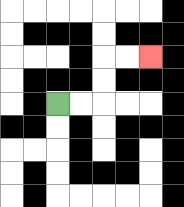{'start': '[2, 4]', 'end': '[6, 2]', 'path_directions': 'R,R,U,U,R,R', 'path_coordinates': '[[2, 4], [3, 4], [4, 4], [4, 3], [4, 2], [5, 2], [6, 2]]'}